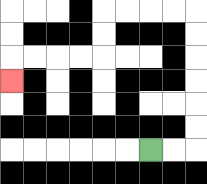{'start': '[6, 6]', 'end': '[0, 3]', 'path_directions': 'R,R,U,U,U,U,U,U,L,L,L,L,D,D,L,L,L,L,D', 'path_coordinates': '[[6, 6], [7, 6], [8, 6], [8, 5], [8, 4], [8, 3], [8, 2], [8, 1], [8, 0], [7, 0], [6, 0], [5, 0], [4, 0], [4, 1], [4, 2], [3, 2], [2, 2], [1, 2], [0, 2], [0, 3]]'}